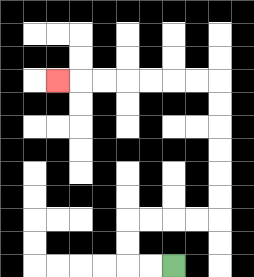{'start': '[7, 11]', 'end': '[2, 3]', 'path_directions': 'L,L,U,U,R,R,R,R,U,U,U,U,U,U,L,L,L,L,L,L,L', 'path_coordinates': '[[7, 11], [6, 11], [5, 11], [5, 10], [5, 9], [6, 9], [7, 9], [8, 9], [9, 9], [9, 8], [9, 7], [9, 6], [9, 5], [9, 4], [9, 3], [8, 3], [7, 3], [6, 3], [5, 3], [4, 3], [3, 3], [2, 3]]'}